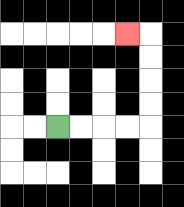{'start': '[2, 5]', 'end': '[5, 1]', 'path_directions': 'R,R,R,R,U,U,U,U,L', 'path_coordinates': '[[2, 5], [3, 5], [4, 5], [5, 5], [6, 5], [6, 4], [6, 3], [6, 2], [6, 1], [5, 1]]'}